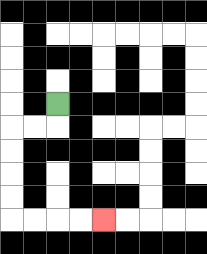{'start': '[2, 4]', 'end': '[4, 9]', 'path_directions': 'D,L,L,D,D,D,D,R,R,R,R', 'path_coordinates': '[[2, 4], [2, 5], [1, 5], [0, 5], [0, 6], [0, 7], [0, 8], [0, 9], [1, 9], [2, 9], [3, 9], [4, 9]]'}